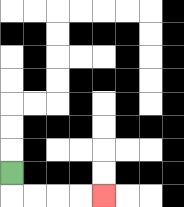{'start': '[0, 7]', 'end': '[4, 8]', 'path_directions': 'D,R,R,R,R', 'path_coordinates': '[[0, 7], [0, 8], [1, 8], [2, 8], [3, 8], [4, 8]]'}